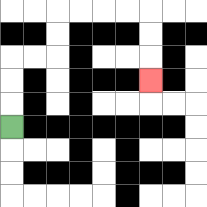{'start': '[0, 5]', 'end': '[6, 3]', 'path_directions': 'U,U,U,R,R,U,U,R,R,R,R,D,D,D', 'path_coordinates': '[[0, 5], [0, 4], [0, 3], [0, 2], [1, 2], [2, 2], [2, 1], [2, 0], [3, 0], [4, 0], [5, 0], [6, 0], [6, 1], [6, 2], [6, 3]]'}